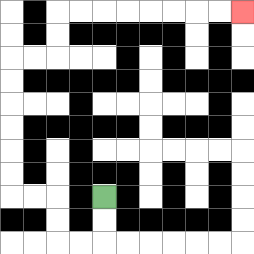{'start': '[4, 8]', 'end': '[10, 0]', 'path_directions': 'D,D,L,L,U,U,L,L,U,U,U,U,U,U,R,R,U,U,R,R,R,R,R,R,R,R', 'path_coordinates': '[[4, 8], [4, 9], [4, 10], [3, 10], [2, 10], [2, 9], [2, 8], [1, 8], [0, 8], [0, 7], [0, 6], [0, 5], [0, 4], [0, 3], [0, 2], [1, 2], [2, 2], [2, 1], [2, 0], [3, 0], [4, 0], [5, 0], [6, 0], [7, 0], [8, 0], [9, 0], [10, 0]]'}